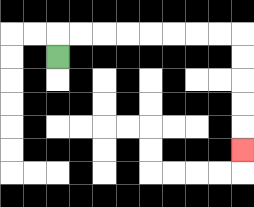{'start': '[2, 2]', 'end': '[10, 6]', 'path_directions': 'U,R,R,R,R,R,R,R,R,D,D,D,D,D', 'path_coordinates': '[[2, 2], [2, 1], [3, 1], [4, 1], [5, 1], [6, 1], [7, 1], [8, 1], [9, 1], [10, 1], [10, 2], [10, 3], [10, 4], [10, 5], [10, 6]]'}